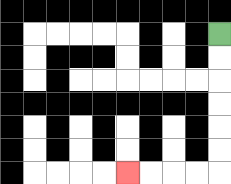{'start': '[9, 1]', 'end': '[5, 7]', 'path_directions': 'D,D,D,D,D,D,L,L,L,L', 'path_coordinates': '[[9, 1], [9, 2], [9, 3], [9, 4], [9, 5], [9, 6], [9, 7], [8, 7], [7, 7], [6, 7], [5, 7]]'}